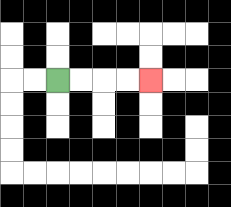{'start': '[2, 3]', 'end': '[6, 3]', 'path_directions': 'R,R,R,R', 'path_coordinates': '[[2, 3], [3, 3], [4, 3], [5, 3], [6, 3]]'}